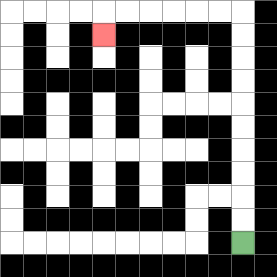{'start': '[10, 10]', 'end': '[4, 1]', 'path_directions': 'U,U,U,U,U,U,U,U,U,U,L,L,L,L,L,L,D', 'path_coordinates': '[[10, 10], [10, 9], [10, 8], [10, 7], [10, 6], [10, 5], [10, 4], [10, 3], [10, 2], [10, 1], [10, 0], [9, 0], [8, 0], [7, 0], [6, 0], [5, 0], [4, 0], [4, 1]]'}